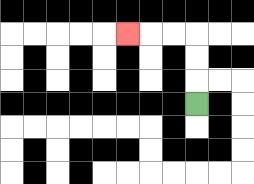{'start': '[8, 4]', 'end': '[5, 1]', 'path_directions': 'U,U,U,L,L,L', 'path_coordinates': '[[8, 4], [8, 3], [8, 2], [8, 1], [7, 1], [6, 1], [5, 1]]'}